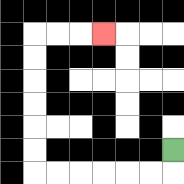{'start': '[7, 6]', 'end': '[4, 1]', 'path_directions': 'D,L,L,L,L,L,L,U,U,U,U,U,U,R,R,R', 'path_coordinates': '[[7, 6], [7, 7], [6, 7], [5, 7], [4, 7], [3, 7], [2, 7], [1, 7], [1, 6], [1, 5], [1, 4], [1, 3], [1, 2], [1, 1], [2, 1], [3, 1], [4, 1]]'}